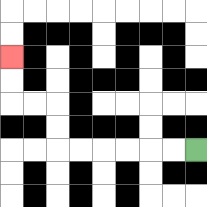{'start': '[8, 6]', 'end': '[0, 2]', 'path_directions': 'L,L,L,L,L,L,U,U,L,L,U,U', 'path_coordinates': '[[8, 6], [7, 6], [6, 6], [5, 6], [4, 6], [3, 6], [2, 6], [2, 5], [2, 4], [1, 4], [0, 4], [0, 3], [0, 2]]'}